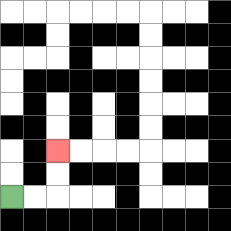{'start': '[0, 8]', 'end': '[2, 6]', 'path_directions': 'R,R,U,U', 'path_coordinates': '[[0, 8], [1, 8], [2, 8], [2, 7], [2, 6]]'}